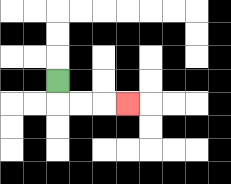{'start': '[2, 3]', 'end': '[5, 4]', 'path_directions': 'D,R,R,R', 'path_coordinates': '[[2, 3], [2, 4], [3, 4], [4, 4], [5, 4]]'}